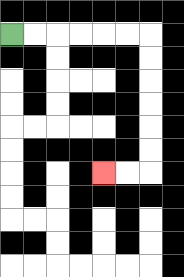{'start': '[0, 1]', 'end': '[4, 7]', 'path_directions': 'R,R,R,R,R,R,D,D,D,D,D,D,L,L', 'path_coordinates': '[[0, 1], [1, 1], [2, 1], [3, 1], [4, 1], [5, 1], [6, 1], [6, 2], [6, 3], [6, 4], [6, 5], [6, 6], [6, 7], [5, 7], [4, 7]]'}